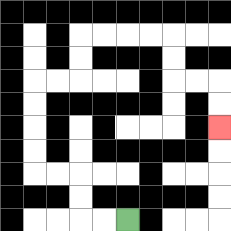{'start': '[5, 9]', 'end': '[9, 5]', 'path_directions': 'L,L,U,U,L,L,U,U,U,U,R,R,U,U,R,R,R,R,D,D,R,R,D,D', 'path_coordinates': '[[5, 9], [4, 9], [3, 9], [3, 8], [3, 7], [2, 7], [1, 7], [1, 6], [1, 5], [1, 4], [1, 3], [2, 3], [3, 3], [3, 2], [3, 1], [4, 1], [5, 1], [6, 1], [7, 1], [7, 2], [7, 3], [8, 3], [9, 3], [9, 4], [9, 5]]'}